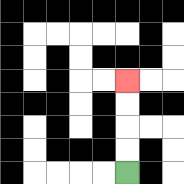{'start': '[5, 7]', 'end': '[5, 3]', 'path_directions': 'U,U,U,U', 'path_coordinates': '[[5, 7], [5, 6], [5, 5], [5, 4], [5, 3]]'}